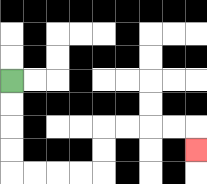{'start': '[0, 3]', 'end': '[8, 6]', 'path_directions': 'D,D,D,D,R,R,R,R,U,U,R,R,R,R,D', 'path_coordinates': '[[0, 3], [0, 4], [0, 5], [0, 6], [0, 7], [1, 7], [2, 7], [3, 7], [4, 7], [4, 6], [4, 5], [5, 5], [6, 5], [7, 5], [8, 5], [8, 6]]'}